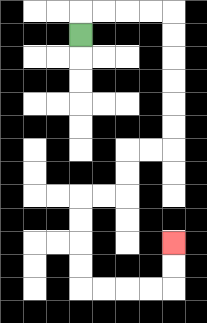{'start': '[3, 1]', 'end': '[7, 10]', 'path_directions': 'U,R,R,R,R,D,D,D,D,D,D,L,L,D,D,L,L,D,D,D,D,R,R,R,R,U,U', 'path_coordinates': '[[3, 1], [3, 0], [4, 0], [5, 0], [6, 0], [7, 0], [7, 1], [7, 2], [7, 3], [7, 4], [7, 5], [7, 6], [6, 6], [5, 6], [5, 7], [5, 8], [4, 8], [3, 8], [3, 9], [3, 10], [3, 11], [3, 12], [4, 12], [5, 12], [6, 12], [7, 12], [7, 11], [7, 10]]'}